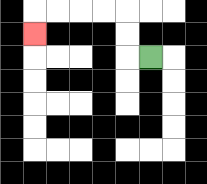{'start': '[6, 2]', 'end': '[1, 1]', 'path_directions': 'L,U,U,L,L,L,L,D', 'path_coordinates': '[[6, 2], [5, 2], [5, 1], [5, 0], [4, 0], [3, 0], [2, 0], [1, 0], [1, 1]]'}